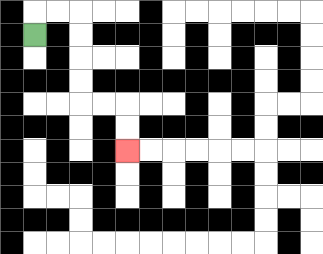{'start': '[1, 1]', 'end': '[5, 6]', 'path_directions': 'U,R,R,D,D,D,D,R,R,D,D', 'path_coordinates': '[[1, 1], [1, 0], [2, 0], [3, 0], [3, 1], [3, 2], [3, 3], [3, 4], [4, 4], [5, 4], [5, 5], [5, 6]]'}